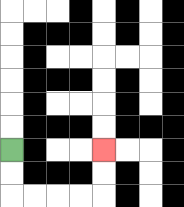{'start': '[0, 6]', 'end': '[4, 6]', 'path_directions': 'D,D,R,R,R,R,U,U', 'path_coordinates': '[[0, 6], [0, 7], [0, 8], [1, 8], [2, 8], [3, 8], [4, 8], [4, 7], [4, 6]]'}